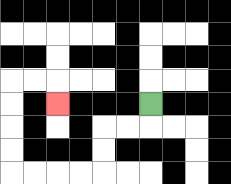{'start': '[6, 4]', 'end': '[2, 4]', 'path_directions': 'D,L,L,D,D,L,L,L,L,U,U,U,U,R,R,D', 'path_coordinates': '[[6, 4], [6, 5], [5, 5], [4, 5], [4, 6], [4, 7], [3, 7], [2, 7], [1, 7], [0, 7], [0, 6], [0, 5], [0, 4], [0, 3], [1, 3], [2, 3], [2, 4]]'}